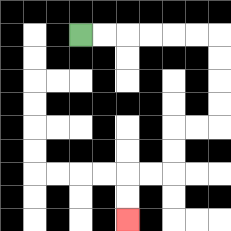{'start': '[3, 1]', 'end': '[5, 9]', 'path_directions': 'R,R,R,R,R,R,D,D,D,D,L,L,D,D,L,L,D,D', 'path_coordinates': '[[3, 1], [4, 1], [5, 1], [6, 1], [7, 1], [8, 1], [9, 1], [9, 2], [9, 3], [9, 4], [9, 5], [8, 5], [7, 5], [7, 6], [7, 7], [6, 7], [5, 7], [5, 8], [5, 9]]'}